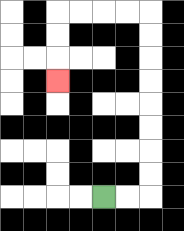{'start': '[4, 8]', 'end': '[2, 3]', 'path_directions': 'R,R,U,U,U,U,U,U,U,U,L,L,L,L,D,D,D', 'path_coordinates': '[[4, 8], [5, 8], [6, 8], [6, 7], [6, 6], [6, 5], [6, 4], [6, 3], [6, 2], [6, 1], [6, 0], [5, 0], [4, 0], [3, 0], [2, 0], [2, 1], [2, 2], [2, 3]]'}